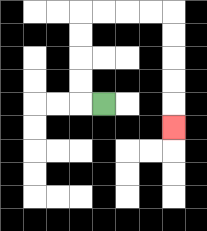{'start': '[4, 4]', 'end': '[7, 5]', 'path_directions': 'L,U,U,U,U,R,R,R,R,D,D,D,D,D', 'path_coordinates': '[[4, 4], [3, 4], [3, 3], [3, 2], [3, 1], [3, 0], [4, 0], [5, 0], [6, 0], [7, 0], [7, 1], [7, 2], [7, 3], [7, 4], [7, 5]]'}